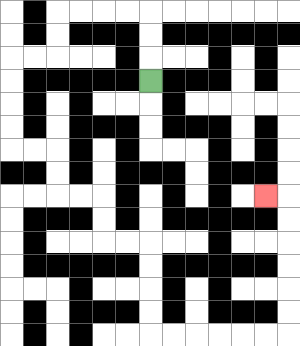{'start': '[6, 3]', 'end': '[11, 8]', 'path_directions': 'U,U,U,L,L,L,L,D,D,L,L,D,D,D,D,R,R,D,D,R,R,D,D,R,R,D,D,D,D,R,R,R,R,R,R,U,U,U,U,U,U,L', 'path_coordinates': '[[6, 3], [6, 2], [6, 1], [6, 0], [5, 0], [4, 0], [3, 0], [2, 0], [2, 1], [2, 2], [1, 2], [0, 2], [0, 3], [0, 4], [0, 5], [0, 6], [1, 6], [2, 6], [2, 7], [2, 8], [3, 8], [4, 8], [4, 9], [4, 10], [5, 10], [6, 10], [6, 11], [6, 12], [6, 13], [6, 14], [7, 14], [8, 14], [9, 14], [10, 14], [11, 14], [12, 14], [12, 13], [12, 12], [12, 11], [12, 10], [12, 9], [12, 8], [11, 8]]'}